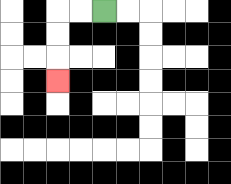{'start': '[4, 0]', 'end': '[2, 3]', 'path_directions': 'L,L,D,D,D', 'path_coordinates': '[[4, 0], [3, 0], [2, 0], [2, 1], [2, 2], [2, 3]]'}